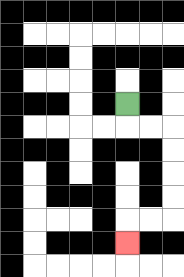{'start': '[5, 4]', 'end': '[5, 10]', 'path_directions': 'D,R,R,D,D,D,D,L,L,D', 'path_coordinates': '[[5, 4], [5, 5], [6, 5], [7, 5], [7, 6], [7, 7], [7, 8], [7, 9], [6, 9], [5, 9], [5, 10]]'}